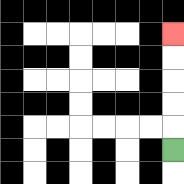{'start': '[7, 6]', 'end': '[7, 1]', 'path_directions': 'U,U,U,U,U', 'path_coordinates': '[[7, 6], [7, 5], [7, 4], [7, 3], [7, 2], [7, 1]]'}